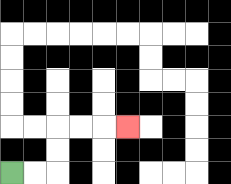{'start': '[0, 7]', 'end': '[5, 5]', 'path_directions': 'R,R,U,U,R,R,R', 'path_coordinates': '[[0, 7], [1, 7], [2, 7], [2, 6], [2, 5], [3, 5], [4, 5], [5, 5]]'}